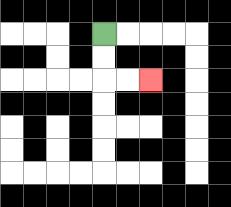{'start': '[4, 1]', 'end': '[6, 3]', 'path_directions': 'D,D,R,R', 'path_coordinates': '[[4, 1], [4, 2], [4, 3], [5, 3], [6, 3]]'}